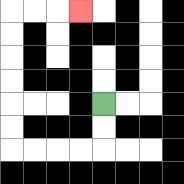{'start': '[4, 4]', 'end': '[3, 0]', 'path_directions': 'D,D,L,L,L,L,U,U,U,U,U,U,R,R,R', 'path_coordinates': '[[4, 4], [4, 5], [4, 6], [3, 6], [2, 6], [1, 6], [0, 6], [0, 5], [0, 4], [0, 3], [0, 2], [0, 1], [0, 0], [1, 0], [2, 0], [3, 0]]'}